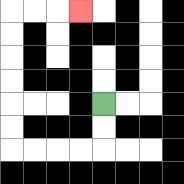{'start': '[4, 4]', 'end': '[3, 0]', 'path_directions': 'D,D,L,L,L,L,U,U,U,U,U,U,R,R,R', 'path_coordinates': '[[4, 4], [4, 5], [4, 6], [3, 6], [2, 6], [1, 6], [0, 6], [0, 5], [0, 4], [0, 3], [0, 2], [0, 1], [0, 0], [1, 0], [2, 0], [3, 0]]'}